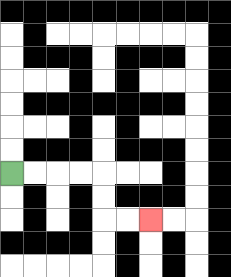{'start': '[0, 7]', 'end': '[6, 9]', 'path_directions': 'R,R,R,R,D,D,R,R', 'path_coordinates': '[[0, 7], [1, 7], [2, 7], [3, 7], [4, 7], [4, 8], [4, 9], [5, 9], [6, 9]]'}